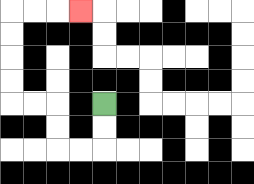{'start': '[4, 4]', 'end': '[3, 0]', 'path_directions': 'D,D,L,L,U,U,L,L,U,U,U,U,R,R,R', 'path_coordinates': '[[4, 4], [4, 5], [4, 6], [3, 6], [2, 6], [2, 5], [2, 4], [1, 4], [0, 4], [0, 3], [0, 2], [0, 1], [0, 0], [1, 0], [2, 0], [3, 0]]'}